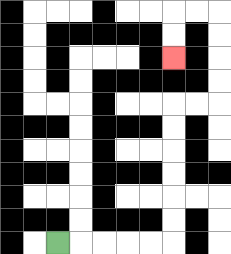{'start': '[2, 10]', 'end': '[7, 2]', 'path_directions': 'R,R,R,R,R,U,U,U,U,U,U,R,R,U,U,U,U,L,L,D,D', 'path_coordinates': '[[2, 10], [3, 10], [4, 10], [5, 10], [6, 10], [7, 10], [7, 9], [7, 8], [7, 7], [7, 6], [7, 5], [7, 4], [8, 4], [9, 4], [9, 3], [9, 2], [9, 1], [9, 0], [8, 0], [7, 0], [7, 1], [7, 2]]'}